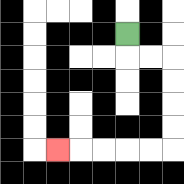{'start': '[5, 1]', 'end': '[2, 6]', 'path_directions': 'D,R,R,D,D,D,D,L,L,L,L,L', 'path_coordinates': '[[5, 1], [5, 2], [6, 2], [7, 2], [7, 3], [7, 4], [7, 5], [7, 6], [6, 6], [5, 6], [4, 6], [3, 6], [2, 6]]'}